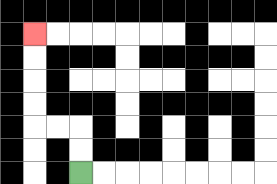{'start': '[3, 7]', 'end': '[1, 1]', 'path_directions': 'U,U,L,L,U,U,U,U', 'path_coordinates': '[[3, 7], [3, 6], [3, 5], [2, 5], [1, 5], [1, 4], [1, 3], [1, 2], [1, 1]]'}